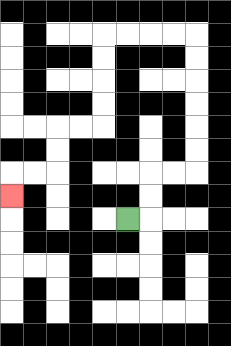{'start': '[5, 9]', 'end': '[0, 8]', 'path_directions': 'R,U,U,R,R,U,U,U,U,U,U,L,L,L,L,D,D,D,D,L,L,D,D,L,L,D', 'path_coordinates': '[[5, 9], [6, 9], [6, 8], [6, 7], [7, 7], [8, 7], [8, 6], [8, 5], [8, 4], [8, 3], [8, 2], [8, 1], [7, 1], [6, 1], [5, 1], [4, 1], [4, 2], [4, 3], [4, 4], [4, 5], [3, 5], [2, 5], [2, 6], [2, 7], [1, 7], [0, 7], [0, 8]]'}